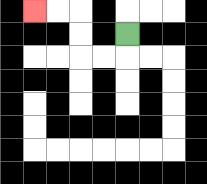{'start': '[5, 1]', 'end': '[1, 0]', 'path_directions': 'D,L,L,U,U,L,L', 'path_coordinates': '[[5, 1], [5, 2], [4, 2], [3, 2], [3, 1], [3, 0], [2, 0], [1, 0]]'}